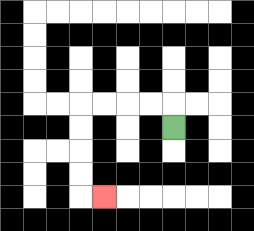{'start': '[7, 5]', 'end': '[4, 8]', 'path_directions': 'U,L,L,L,L,D,D,D,D,R', 'path_coordinates': '[[7, 5], [7, 4], [6, 4], [5, 4], [4, 4], [3, 4], [3, 5], [3, 6], [3, 7], [3, 8], [4, 8]]'}